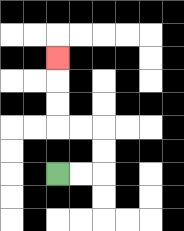{'start': '[2, 7]', 'end': '[2, 2]', 'path_directions': 'R,R,U,U,L,L,U,U,U', 'path_coordinates': '[[2, 7], [3, 7], [4, 7], [4, 6], [4, 5], [3, 5], [2, 5], [2, 4], [2, 3], [2, 2]]'}